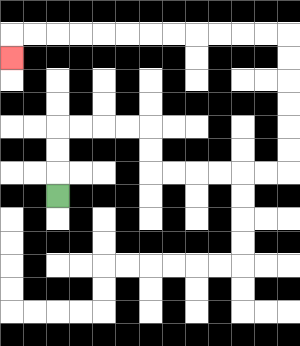{'start': '[2, 8]', 'end': '[0, 2]', 'path_directions': 'U,U,U,R,R,R,R,D,D,R,R,R,R,R,R,U,U,U,U,U,U,L,L,L,L,L,L,L,L,L,L,L,L,D', 'path_coordinates': '[[2, 8], [2, 7], [2, 6], [2, 5], [3, 5], [4, 5], [5, 5], [6, 5], [6, 6], [6, 7], [7, 7], [8, 7], [9, 7], [10, 7], [11, 7], [12, 7], [12, 6], [12, 5], [12, 4], [12, 3], [12, 2], [12, 1], [11, 1], [10, 1], [9, 1], [8, 1], [7, 1], [6, 1], [5, 1], [4, 1], [3, 1], [2, 1], [1, 1], [0, 1], [0, 2]]'}